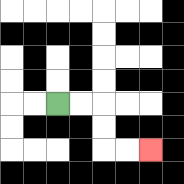{'start': '[2, 4]', 'end': '[6, 6]', 'path_directions': 'R,R,D,D,R,R', 'path_coordinates': '[[2, 4], [3, 4], [4, 4], [4, 5], [4, 6], [5, 6], [6, 6]]'}